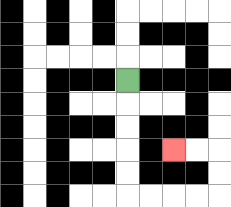{'start': '[5, 3]', 'end': '[7, 6]', 'path_directions': 'D,D,D,D,D,R,R,R,R,U,U,L,L', 'path_coordinates': '[[5, 3], [5, 4], [5, 5], [5, 6], [5, 7], [5, 8], [6, 8], [7, 8], [8, 8], [9, 8], [9, 7], [9, 6], [8, 6], [7, 6]]'}